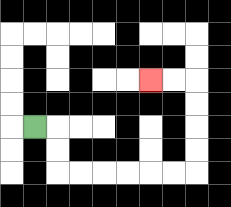{'start': '[1, 5]', 'end': '[6, 3]', 'path_directions': 'R,D,D,R,R,R,R,R,R,U,U,U,U,L,L', 'path_coordinates': '[[1, 5], [2, 5], [2, 6], [2, 7], [3, 7], [4, 7], [5, 7], [6, 7], [7, 7], [8, 7], [8, 6], [8, 5], [8, 4], [8, 3], [7, 3], [6, 3]]'}